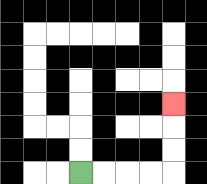{'start': '[3, 7]', 'end': '[7, 4]', 'path_directions': 'R,R,R,R,U,U,U', 'path_coordinates': '[[3, 7], [4, 7], [5, 7], [6, 7], [7, 7], [7, 6], [7, 5], [7, 4]]'}